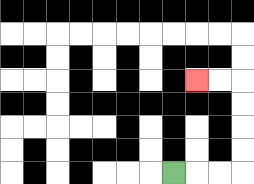{'start': '[7, 7]', 'end': '[8, 3]', 'path_directions': 'R,R,R,U,U,U,U,L,L', 'path_coordinates': '[[7, 7], [8, 7], [9, 7], [10, 7], [10, 6], [10, 5], [10, 4], [10, 3], [9, 3], [8, 3]]'}